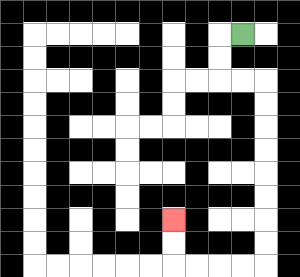{'start': '[10, 1]', 'end': '[7, 9]', 'path_directions': 'L,D,D,R,R,D,D,D,D,D,D,D,D,L,L,L,L,U,U', 'path_coordinates': '[[10, 1], [9, 1], [9, 2], [9, 3], [10, 3], [11, 3], [11, 4], [11, 5], [11, 6], [11, 7], [11, 8], [11, 9], [11, 10], [11, 11], [10, 11], [9, 11], [8, 11], [7, 11], [7, 10], [7, 9]]'}